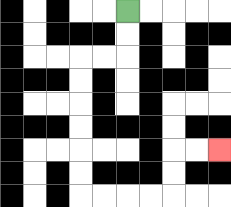{'start': '[5, 0]', 'end': '[9, 6]', 'path_directions': 'D,D,L,L,D,D,D,D,D,D,R,R,R,R,U,U,R,R', 'path_coordinates': '[[5, 0], [5, 1], [5, 2], [4, 2], [3, 2], [3, 3], [3, 4], [3, 5], [3, 6], [3, 7], [3, 8], [4, 8], [5, 8], [6, 8], [7, 8], [7, 7], [7, 6], [8, 6], [9, 6]]'}